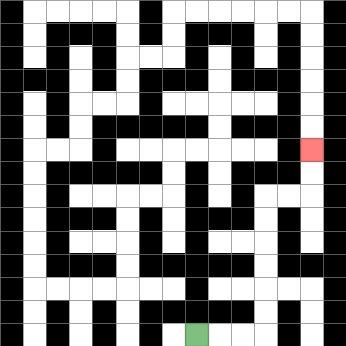{'start': '[8, 14]', 'end': '[13, 6]', 'path_directions': 'R,R,R,U,U,U,U,U,U,R,R,U,U', 'path_coordinates': '[[8, 14], [9, 14], [10, 14], [11, 14], [11, 13], [11, 12], [11, 11], [11, 10], [11, 9], [11, 8], [12, 8], [13, 8], [13, 7], [13, 6]]'}